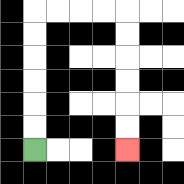{'start': '[1, 6]', 'end': '[5, 6]', 'path_directions': 'U,U,U,U,U,U,R,R,R,R,D,D,D,D,D,D', 'path_coordinates': '[[1, 6], [1, 5], [1, 4], [1, 3], [1, 2], [1, 1], [1, 0], [2, 0], [3, 0], [4, 0], [5, 0], [5, 1], [5, 2], [5, 3], [5, 4], [5, 5], [5, 6]]'}